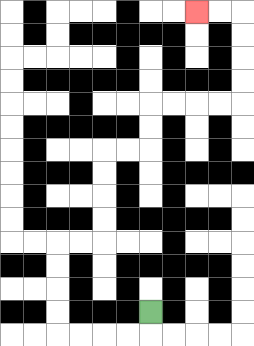{'start': '[6, 13]', 'end': '[8, 0]', 'path_directions': 'D,L,L,L,L,U,U,U,U,R,R,U,U,U,U,R,R,U,U,R,R,R,R,U,U,U,U,L,L', 'path_coordinates': '[[6, 13], [6, 14], [5, 14], [4, 14], [3, 14], [2, 14], [2, 13], [2, 12], [2, 11], [2, 10], [3, 10], [4, 10], [4, 9], [4, 8], [4, 7], [4, 6], [5, 6], [6, 6], [6, 5], [6, 4], [7, 4], [8, 4], [9, 4], [10, 4], [10, 3], [10, 2], [10, 1], [10, 0], [9, 0], [8, 0]]'}